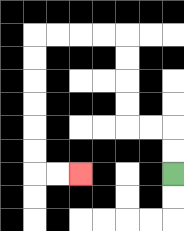{'start': '[7, 7]', 'end': '[3, 7]', 'path_directions': 'U,U,L,L,U,U,U,U,L,L,L,L,D,D,D,D,D,D,R,R', 'path_coordinates': '[[7, 7], [7, 6], [7, 5], [6, 5], [5, 5], [5, 4], [5, 3], [5, 2], [5, 1], [4, 1], [3, 1], [2, 1], [1, 1], [1, 2], [1, 3], [1, 4], [1, 5], [1, 6], [1, 7], [2, 7], [3, 7]]'}